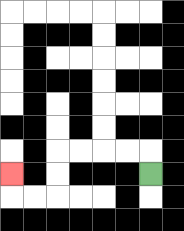{'start': '[6, 7]', 'end': '[0, 7]', 'path_directions': 'U,L,L,L,L,D,D,L,L,U', 'path_coordinates': '[[6, 7], [6, 6], [5, 6], [4, 6], [3, 6], [2, 6], [2, 7], [2, 8], [1, 8], [0, 8], [0, 7]]'}